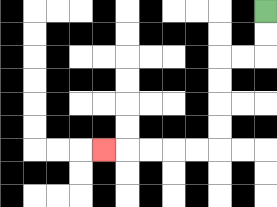{'start': '[11, 0]', 'end': '[4, 6]', 'path_directions': 'D,D,L,L,D,D,D,D,L,L,L,L,L', 'path_coordinates': '[[11, 0], [11, 1], [11, 2], [10, 2], [9, 2], [9, 3], [9, 4], [9, 5], [9, 6], [8, 6], [7, 6], [6, 6], [5, 6], [4, 6]]'}